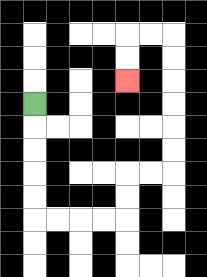{'start': '[1, 4]', 'end': '[5, 3]', 'path_directions': 'D,D,D,D,D,R,R,R,R,U,U,R,R,U,U,U,U,U,U,L,L,D,D', 'path_coordinates': '[[1, 4], [1, 5], [1, 6], [1, 7], [1, 8], [1, 9], [2, 9], [3, 9], [4, 9], [5, 9], [5, 8], [5, 7], [6, 7], [7, 7], [7, 6], [7, 5], [7, 4], [7, 3], [7, 2], [7, 1], [6, 1], [5, 1], [5, 2], [5, 3]]'}